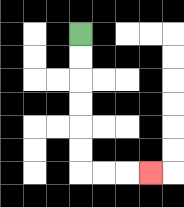{'start': '[3, 1]', 'end': '[6, 7]', 'path_directions': 'D,D,D,D,D,D,R,R,R', 'path_coordinates': '[[3, 1], [3, 2], [3, 3], [3, 4], [3, 5], [3, 6], [3, 7], [4, 7], [5, 7], [6, 7]]'}